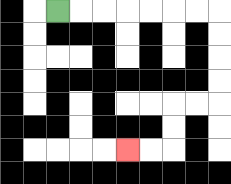{'start': '[2, 0]', 'end': '[5, 6]', 'path_directions': 'R,R,R,R,R,R,R,D,D,D,D,L,L,D,D,L,L', 'path_coordinates': '[[2, 0], [3, 0], [4, 0], [5, 0], [6, 0], [7, 0], [8, 0], [9, 0], [9, 1], [9, 2], [9, 3], [9, 4], [8, 4], [7, 4], [7, 5], [7, 6], [6, 6], [5, 6]]'}